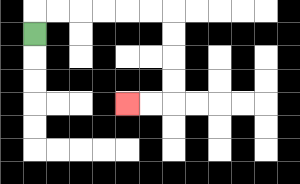{'start': '[1, 1]', 'end': '[5, 4]', 'path_directions': 'U,R,R,R,R,R,R,D,D,D,D,L,L', 'path_coordinates': '[[1, 1], [1, 0], [2, 0], [3, 0], [4, 0], [5, 0], [6, 0], [7, 0], [7, 1], [7, 2], [7, 3], [7, 4], [6, 4], [5, 4]]'}